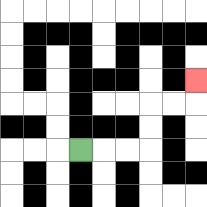{'start': '[3, 6]', 'end': '[8, 3]', 'path_directions': 'R,R,R,U,U,R,R,U', 'path_coordinates': '[[3, 6], [4, 6], [5, 6], [6, 6], [6, 5], [6, 4], [7, 4], [8, 4], [8, 3]]'}